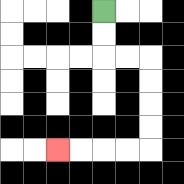{'start': '[4, 0]', 'end': '[2, 6]', 'path_directions': 'D,D,R,R,D,D,D,D,L,L,L,L', 'path_coordinates': '[[4, 0], [4, 1], [4, 2], [5, 2], [6, 2], [6, 3], [6, 4], [6, 5], [6, 6], [5, 6], [4, 6], [3, 6], [2, 6]]'}